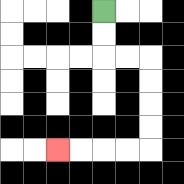{'start': '[4, 0]', 'end': '[2, 6]', 'path_directions': 'D,D,R,R,D,D,D,D,L,L,L,L', 'path_coordinates': '[[4, 0], [4, 1], [4, 2], [5, 2], [6, 2], [6, 3], [6, 4], [6, 5], [6, 6], [5, 6], [4, 6], [3, 6], [2, 6]]'}